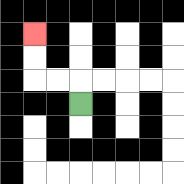{'start': '[3, 4]', 'end': '[1, 1]', 'path_directions': 'U,L,L,U,U', 'path_coordinates': '[[3, 4], [3, 3], [2, 3], [1, 3], [1, 2], [1, 1]]'}